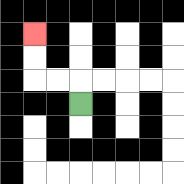{'start': '[3, 4]', 'end': '[1, 1]', 'path_directions': 'U,L,L,U,U', 'path_coordinates': '[[3, 4], [3, 3], [2, 3], [1, 3], [1, 2], [1, 1]]'}